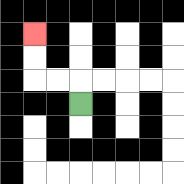{'start': '[3, 4]', 'end': '[1, 1]', 'path_directions': 'U,L,L,U,U', 'path_coordinates': '[[3, 4], [3, 3], [2, 3], [1, 3], [1, 2], [1, 1]]'}